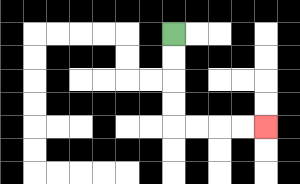{'start': '[7, 1]', 'end': '[11, 5]', 'path_directions': 'D,D,D,D,R,R,R,R', 'path_coordinates': '[[7, 1], [7, 2], [7, 3], [7, 4], [7, 5], [8, 5], [9, 5], [10, 5], [11, 5]]'}